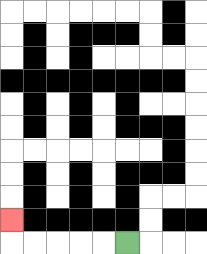{'start': '[5, 10]', 'end': '[0, 9]', 'path_directions': 'L,L,L,L,L,U', 'path_coordinates': '[[5, 10], [4, 10], [3, 10], [2, 10], [1, 10], [0, 10], [0, 9]]'}